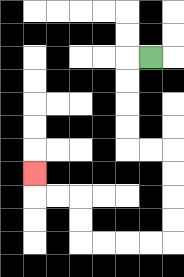{'start': '[6, 2]', 'end': '[1, 7]', 'path_directions': 'L,D,D,D,D,R,R,D,D,D,D,L,L,L,L,U,U,L,L,U', 'path_coordinates': '[[6, 2], [5, 2], [5, 3], [5, 4], [5, 5], [5, 6], [6, 6], [7, 6], [7, 7], [7, 8], [7, 9], [7, 10], [6, 10], [5, 10], [4, 10], [3, 10], [3, 9], [3, 8], [2, 8], [1, 8], [1, 7]]'}